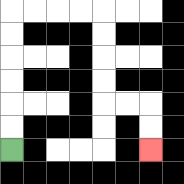{'start': '[0, 6]', 'end': '[6, 6]', 'path_directions': 'U,U,U,U,U,U,R,R,R,R,D,D,D,D,R,R,D,D', 'path_coordinates': '[[0, 6], [0, 5], [0, 4], [0, 3], [0, 2], [0, 1], [0, 0], [1, 0], [2, 0], [3, 0], [4, 0], [4, 1], [4, 2], [4, 3], [4, 4], [5, 4], [6, 4], [6, 5], [6, 6]]'}